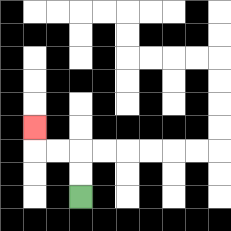{'start': '[3, 8]', 'end': '[1, 5]', 'path_directions': 'U,U,L,L,U', 'path_coordinates': '[[3, 8], [3, 7], [3, 6], [2, 6], [1, 6], [1, 5]]'}